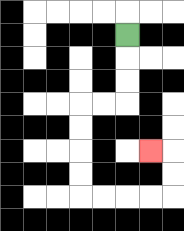{'start': '[5, 1]', 'end': '[6, 6]', 'path_directions': 'D,D,D,L,L,D,D,D,D,R,R,R,R,U,U,L', 'path_coordinates': '[[5, 1], [5, 2], [5, 3], [5, 4], [4, 4], [3, 4], [3, 5], [3, 6], [3, 7], [3, 8], [4, 8], [5, 8], [6, 8], [7, 8], [7, 7], [7, 6], [6, 6]]'}